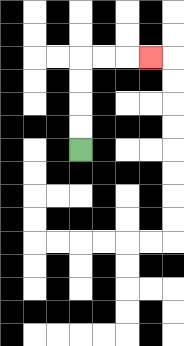{'start': '[3, 6]', 'end': '[6, 2]', 'path_directions': 'U,U,U,U,R,R,R', 'path_coordinates': '[[3, 6], [3, 5], [3, 4], [3, 3], [3, 2], [4, 2], [5, 2], [6, 2]]'}